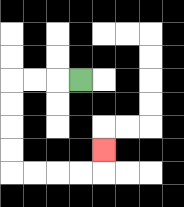{'start': '[3, 3]', 'end': '[4, 6]', 'path_directions': 'L,L,L,D,D,D,D,R,R,R,R,U', 'path_coordinates': '[[3, 3], [2, 3], [1, 3], [0, 3], [0, 4], [0, 5], [0, 6], [0, 7], [1, 7], [2, 7], [3, 7], [4, 7], [4, 6]]'}